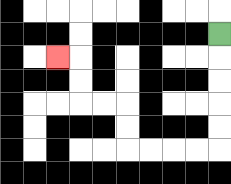{'start': '[9, 1]', 'end': '[2, 2]', 'path_directions': 'D,D,D,D,D,L,L,L,L,U,U,L,L,U,U,L', 'path_coordinates': '[[9, 1], [9, 2], [9, 3], [9, 4], [9, 5], [9, 6], [8, 6], [7, 6], [6, 6], [5, 6], [5, 5], [5, 4], [4, 4], [3, 4], [3, 3], [3, 2], [2, 2]]'}